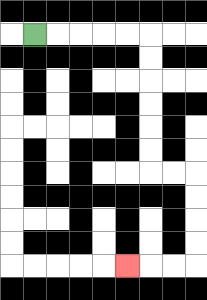{'start': '[1, 1]', 'end': '[5, 11]', 'path_directions': 'R,R,R,R,R,D,D,D,D,D,D,R,R,D,D,D,D,L,L,L', 'path_coordinates': '[[1, 1], [2, 1], [3, 1], [4, 1], [5, 1], [6, 1], [6, 2], [6, 3], [6, 4], [6, 5], [6, 6], [6, 7], [7, 7], [8, 7], [8, 8], [8, 9], [8, 10], [8, 11], [7, 11], [6, 11], [5, 11]]'}